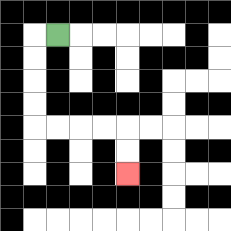{'start': '[2, 1]', 'end': '[5, 7]', 'path_directions': 'L,D,D,D,D,R,R,R,R,D,D', 'path_coordinates': '[[2, 1], [1, 1], [1, 2], [1, 3], [1, 4], [1, 5], [2, 5], [3, 5], [4, 5], [5, 5], [5, 6], [5, 7]]'}